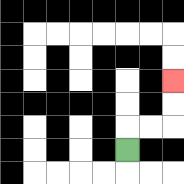{'start': '[5, 6]', 'end': '[7, 3]', 'path_directions': 'U,R,R,U,U', 'path_coordinates': '[[5, 6], [5, 5], [6, 5], [7, 5], [7, 4], [7, 3]]'}